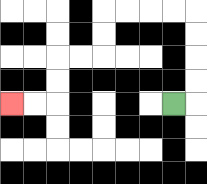{'start': '[7, 4]', 'end': '[0, 4]', 'path_directions': 'R,U,U,U,U,L,L,L,L,D,D,L,L,D,D,L,L', 'path_coordinates': '[[7, 4], [8, 4], [8, 3], [8, 2], [8, 1], [8, 0], [7, 0], [6, 0], [5, 0], [4, 0], [4, 1], [4, 2], [3, 2], [2, 2], [2, 3], [2, 4], [1, 4], [0, 4]]'}